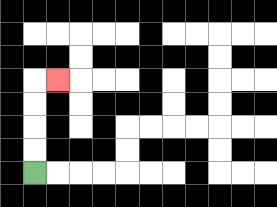{'start': '[1, 7]', 'end': '[2, 3]', 'path_directions': 'U,U,U,U,R', 'path_coordinates': '[[1, 7], [1, 6], [1, 5], [1, 4], [1, 3], [2, 3]]'}